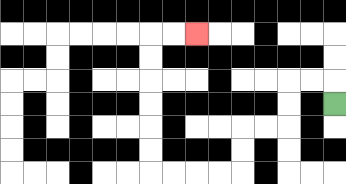{'start': '[14, 4]', 'end': '[8, 1]', 'path_directions': 'U,L,L,D,D,L,L,D,D,L,L,L,L,U,U,U,U,U,U,R,R', 'path_coordinates': '[[14, 4], [14, 3], [13, 3], [12, 3], [12, 4], [12, 5], [11, 5], [10, 5], [10, 6], [10, 7], [9, 7], [8, 7], [7, 7], [6, 7], [6, 6], [6, 5], [6, 4], [6, 3], [6, 2], [6, 1], [7, 1], [8, 1]]'}